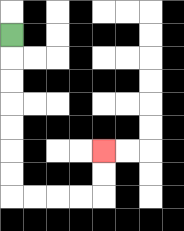{'start': '[0, 1]', 'end': '[4, 6]', 'path_directions': 'D,D,D,D,D,D,D,R,R,R,R,U,U', 'path_coordinates': '[[0, 1], [0, 2], [0, 3], [0, 4], [0, 5], [0, 6], [0, 7], [0, 8], [1, 8], [2, 8], [3, 8], [4, 8], [4, 7], [4, 6]]'}